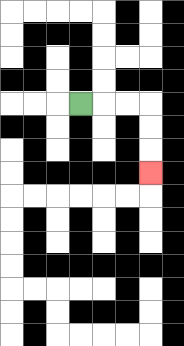{'start': '[3, 4]', 'end': '[6, 7]', 'path_directions': 'R,R,R,D,D,D', 'path_coordinates': '[[3, 4], [4, 4], [5, 4], [6, 4], [6, 5], [6, 6], [6, 7]]'}